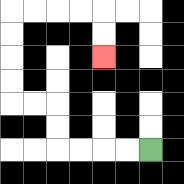{'start': '[6, 6]', 'end': '[4, 2]', 'path_directions': 'L,L,L,L,U,U,L,L,U,U,U,U,R,R,R,R,D,D', 'path_coordinates': '[[6, 6], [5, 6], [4, 6], [3, 6], [2, 6], [2, 5], [2, 4], [1, 4], [0, 4], [0, 3], [0, 2], [0, 1], [0, 0], [1, 0], [2, 0], [3, 0], [4, 0], [4, 1], [4, 2]]'}